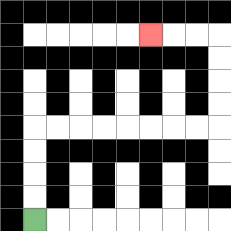{'start': '[1, 9]', 'end': '[6, 1]', 'path_directions': 'U,U,U,U,R,R,R,R,R,R,R,R,U,U,U,U,L,L,L', 'path_coordinates': '[[1, 9], [1, 8], [1, 7], [1, 6], [1, 5], [2, 5], [3, 5], [4, 5], [5, 5], [6, 5], [7, 5], [8, 5], [9, 5], [9, 4], [9, 3], [9, 2], [9, 1], [8, 1], [7, 1], [6, 1]]'}